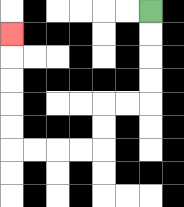{'start': '[6, 0]', 'end': '[0, 1]', 'path_directions': 'D,D,D,D,L,L,D,D,L,L,L,L,U,U,U,U,U', 'path_coordinates': '[[6, 0], [6, 1], [6, 2], [6, 3], [6, 4], [5, 4], [4, 4], [4, 5], [4, 6], [3, 6], [2, 6], [1, 6], [0, 6], [0, 5], [0, 4], [0, 3], [0, 2], [0, 1]]'}